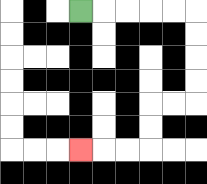{'start': '[3, 0]', 'end': '[3, 6]', 'path_directions': 'R,R,R,R,R,D,D,D,D,L,L,D,D,L,L,L', 'path_coordinates': '[[3, 0], [4, 0], [5, 0], [6, 0], [7, 0], [8, 0], [8, 1], [8, 2], [8, 3], [8, 4], [7, 4], [6, 4], [6, 5], [6, 6], [5, 6], [4, 6], [3, 6]]'}